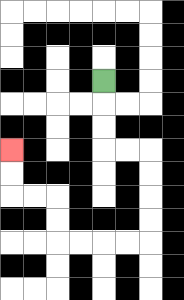{'start': '[4, 3]', 'end': '[0, 6]', 'path_directions': 'D,D,D,R,R,D,D,D,D,L,L,L,L,U,U,L,L,U,U', 'path_coordinates': '[[4, 3], [4, 4], [4, 5], [4, 6], [5, 6], [6, 6], [6, 7], [6, 8], [6, 9], [6, 10], [5, 10], [4, 10], [3, 10], [2, 10], [2, 9], [2, 8], [1, 8], [0, 8], [0, 7], [0, 6]]'}